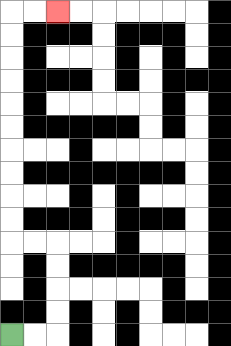{'start': '[0, 14]', 'end': '[2, 0]', 'path_directions': 'R,R,U,U,U,U,L,L,U,U,U,U,U,U,U,U,U,U,R,R', 'path_coordinates': '[[0, 14], [1, 14], [2, 14], [2, 13], [2, 12], [2, 11], [2, 10], [1, 10], [0, 10], [0, 9], [0, 8], [0, 7], [0, 6], [0, 5], [0, 4], [0, 3], [0, 2], [0, 1], [0, 0], [1, 0], [2, 0]]'}